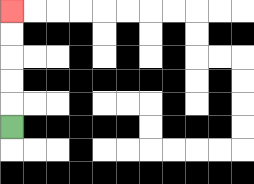{'start': '[0, 5]', 'end': '[0, 0]', 'path_directions': 'U,U,U,U,U', 'path_coordinates': '[[0, 5], [0, 4], [0, 3], [0, 2], [0, 1], [0, 0]]'}